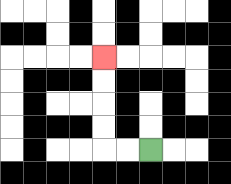{'start': '[6, 6]', 'end': '[4, 2]', 'path_directions': 'L,L,U,U,U,U', 'path_coordinates': '[[6, 6], [5, 6], [4, 6], [4, 5], [4, 4], [4, 3], [4, 2]]'}